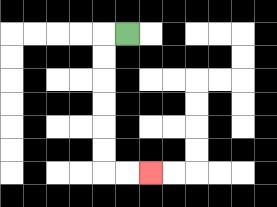{'start': '[5, 1]', 'end': '[6, 7]', 'path_directions': 'L,D,D,D,D,D,D,R,R', 'path_coordinates': '[[5, 1], [4, 1], [4, 2], [4, 3], [4, 4], [4, 5], [4, 6], [4, 7], [5, 7], [6, 7]]'}